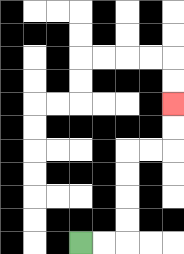{'start': '[3, 10]', 'end': '[7, 4]', 'path_directions': 'R,R,U,U,U,U,R,R,U,U', 'path_coordinates': '[[3, 10], [4, 10], [5, 10], [5, 9], [5, 8], [5, 7], [5, 6], [6, 6], [7, 6], [7, 5], [7, 4]]'}